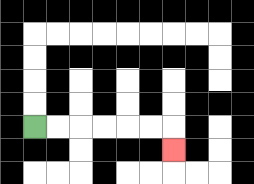{'start': '[1, 5]', 'end': '[7, 6]', 'path_directions': 'R,R,R,R,R,R,D', 'path_coordinates': '[[1, 5], [2, 5], [3, 5], [4, 5], [5, 5], [6, 5], [7, 5], [7, 6]]'}